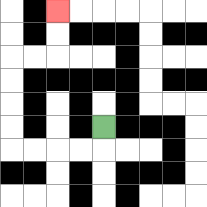{'start': '[4, 5]', 'end': '[2, 0]', 'path_directions': 'D,L,L,L,L,U,U,U,U,R,R,U,U', 'path_coordinates': '[[4, 5], [4, 6], [3, 6], [2, 6], [1, 6], [0, 6], [0, 5], [0, 4], [0, 3], [0, 2], [1, 2], [2, 2], [2, 1], [2, 0]]'}